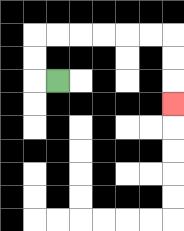{'start': '[2, 3]', 'end': '[7, 4]', 'path_directions': 'L,U,U,R,R,R,R,R,R,D,D,D', 'path_coordinates': '[[2, 3], [1, 3], [1, 2], [1, 1], [2, 1], [3, 1], [4, 1], [5, 1], [6, 1], [7, 1], [7, 2], [7, 3], [7, 4]]'}